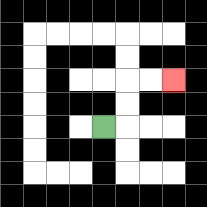{'start': '[4, 5]', 'end': '[7, 3]', 'path_directions': 'R,U,U,R,R', 'path_coordinates': '[[4, 5], [5, 5], [5, 4], [5, 3], [6, 3], [7, 3]]'}